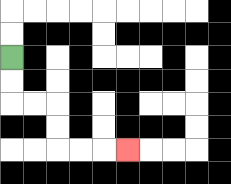{'start': '[0, 2]', 'end': '[5, 6]', 'path_directions': 'D,D,R,R,D,D,R,R,R', 'path_coordinates': '[[0, 2], [0, 3], [0, 4], [1, 4], [2, 4], [2, 5], [2, 6], [3, 6], [4, 6], [5, 6]]'}